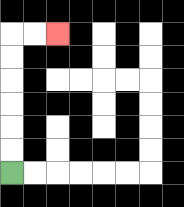{'start': '[0, 7]', 'end': '[2, 1]', 'path_directions': 'U,U,U,U,U,U,R,R', 'path_coordinates': '[[0, 7], [0, 6], [0, 5], [0, 4], [0, 3], [0, 2], [0, 1], [1, 1], [2, 1]]'}